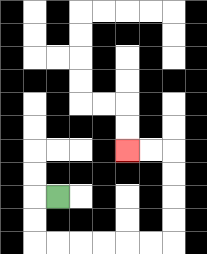{'start': '[2, 8]', 'end': '[5, 6]', 'path_directions': 'L,D,D,R,R,R,R,R,R,U,U,U,U,L,L', 'path_coordinates': '[[2, 8], [1, 8], [1, 9], [1, 10], [2, 10], [3, 10], [4, 10], [5, 10], [6, 10], [7, 10], [7, 9], [7, 8], [7, 7], [7, 6], [6, 6], [5, 6]]'}